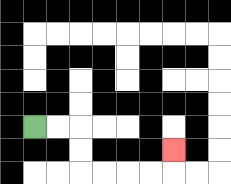{'start': '[1, 5]', 'end': '[7, 6]', 'path_directions': 'R,R,D,D,R,R,R,R,U', 'path_coordinates': '[[1, 5], [2, 5], [3, 5], [3, 6], [3, 7], [4, 7], [5, 7], [6, 7], [7, 7], [7, 6]]'}